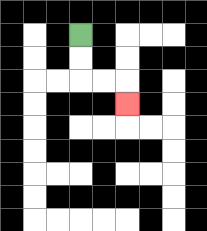{'start': '[3, 1]', 'end': '[5, 4]', 'path_directions': 'D,D,R,R,D', 'path_coordinates': '[[3, 1], [3, 2], [3, 3], [4, 3], [5, 3], [5, 4]]'}